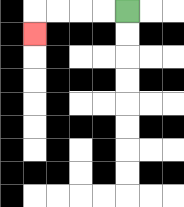{'start': '[5, 0]', 'end': '[1, 1]', 'path_directions': 'L,L,L,L,D', 'path_coordinates': '[[5, 0], [4, 0], [3, 0], [2, 0], [1, 0], [1, 1]]'}